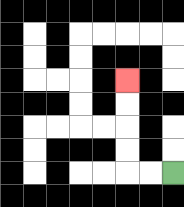{'start': '[7, 7]', 'end': '[5, 3]', 'path_directions': 'L,L,U,U,U,U', 'path_coordinates': '[[7, 7], [6, 7], [5, 7], [5, 6], [5, 5], [5, 4], [5, 3]]'}